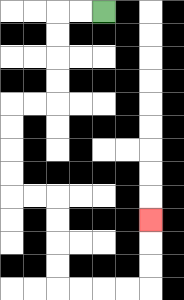{'start': '[4, 0]', 'end': '[6, 9]', 'path_directions': 'L,L,D,D,D,D,L,L,D,D,D,D,R,R,D,D,D,D,R,R,R,R,U,U,U', 'path_coordinates': '[[4, 0], [3, 0], [2, 0], [2, 1], [2, 2], [2, 3], [2, 4], [1, 4], [0, 4], [0, 5], [0, 6], [0, 7], [0, 8], [1, 8], [2, 8], [2, 9], [2, 10], [2, 11], [2, 12], [3, 12], [4, 12], [5, 12], [6, 12], [6, 11], [6, 10], [6, 9]]'}